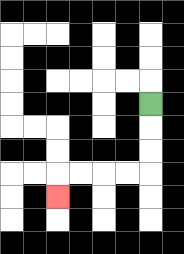{'start': '[6, 4]', 'end': '[2, 8]', 'path_directions': 'D,D,D,L,L,L,L,D', 'path_coordinates': '[[6, 4], [6, 5], [6, 6], [6, 7], [5, 7], [4, 7], [3, 7], [2, 7], [2, 8]]'}